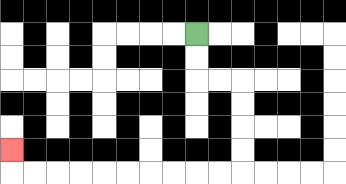{'start': '[8, 1]', 'end': '[0, 6]', 'path_directions': 'D,D,R,R,D,D,D,D,L,L,L,L,L,L,L,L,L,L,U', 'path_coordinates': '[[8, 1], [8, 2], [8, 3], [9, 3], [10, 3], [10, 4], [10, 5], [10, 6], [10, 7], [9, 7], [8, 7], [7, 7], [6, 7], [5, 7], [4, 7], [3, 7], [2, 7], [1, 7], [0, 7], [0, 6]]'}